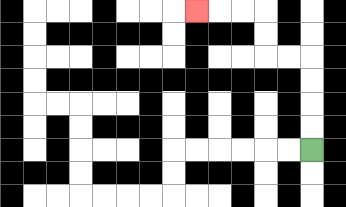{'start': '[13, 6]', 'end': '[8, 0]', 'path_directions': 'U,U,U,U,L,L,U,U,L,L,L', 'path_coordinates': '[[13, 6], [13, 5], [13, 4], [13, 3], [13, 2], [12, 2], [11, 2], [11, 1], [11, 0], [10, 0], [9, 0], [8, 0]]'}